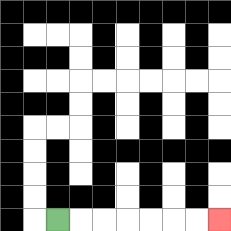{'start': '[2, 9]', 'end': '[9, 9]', 'path_directions': 'R,R,R,R,R,R,R', 'path_coordinates': '[[2, 9], [3, 9], [4, 9], [5, 9], [6, 9], [7, 9], [8, 9], [9, 9]]'}